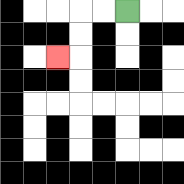{'start': '[5, 0]', 'end': '[2, 2]', 'path_directions': 'L,L,D,D,L', 'path_coordinates': '[[5, 0], [4, 0], [3, 0], [3, 1], [3, 2], [2, 2]]'}